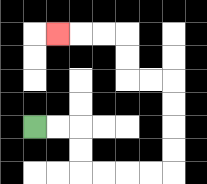{'start': '[1, 5]', 'end': '[2, 1]', 'path_directions': 'R,R,D,D,R,R,R,R,U,U,U,U,L,L,U,U,L,L,L', 'path_coordinates': '[[1, 5], [2, 5], [3, 5], [3, 6], [3, 7], [4, 7], [5, 7], [6, 7], [7, 7], [7, 6], [7, 5], [7, 4], [7, 3], [6, 3], [5, 3], [5, 2], [5, 1], [4, 1], [3, 1], [2, 1]]'}